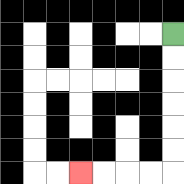{'start': '[7, 1]', 'end': '[3, 7]', 'path_directions': 'D,D,D,D,D,D,L,L,L,L', 'path_coordinates': '[[7, 1], [7, 2], [7, 3], [7, 4], [7, 5], [7, 6], [7, 7], [6, 7], [5, 7], [4, 7], [3, 7]]'}